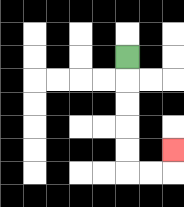{'start': '[5, 2]', 'end': '[7, 6]', 'path_directions': 'D,D,D,D,D,R,R,U', 'path_coordinates': '[[5, 2], [5, 3], [5, 4], [5, 5], [5, 6], [5, 7], [6, 7], [7, 7], [7, 6]]'}